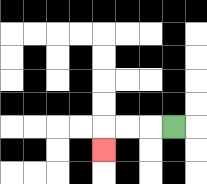{'start': '[7, 5]', 'end': '[4, 6]', 'path_directions': 'L,L,L,D', 'path_coordinates': '[[7, 5], [6, 5], [5, 5], [4, 5], [4, 6]]'}